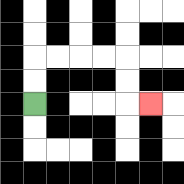{'start': '[1, 4]', 'end': '[6, 4]', 'path_directions': 'U,U,R,R,R,R,D,D,R', 'path_coordinates': '[[1, 4], [1, 3], [1, 2], [2, 2], [3, 2], [4, 2], [5, 2], [5, 3], [5, 4], [6, 4]]'}